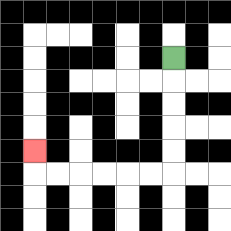{'start': '[7, 2]', 'end': '[1, 6]', 'path_directions': 'D,D,D,D,D,L,L,L,L,L,L,U', 'path_coordinates': '[[7, 2], [7, 3], [7, 4], [7, 5], [7, 6], [7, 7], [6, 7], [5, 7], [4, 7], [3, 7], [2, 7], [1, 7], [1, 6]]'}